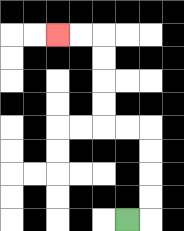{'start': '[5, 9]', 'end': '[2, 1]', 'path_directions': 'R,U,U,U,U,L,L,U,U,U,U,L,L', 'path_coordinates': '[[5, 9], [6, 9], [6, 8], [6, 7], [6, 6], [6, 5], [5, 5], [4, 5], [4, 4], [4, 3], [4, 2], [4, 1], [3, 1], [2, 1]]'}